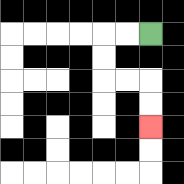{'start': '[6, 1]', 'end': '[6, 5]', 'path_directions': 'L,L,D,D,R,R,D,D', 'path_coordinates': '[[6, 1], [5, 1], [4, 1], [4, 2], [4, 3], [5, 3], [6, 3], [6, 4], [6, 5]]'}